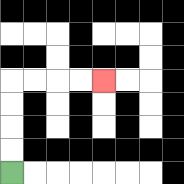{'start': '[0, 7]', 'end': '[4, 3]', 'path_directions': 'U,U,U,U,R,R,R,R', 'path_coordinates': '[[0, 7], [0, 6], [0, 5], [0, 4], [0, 3], [1, 3], [2, 3], [3, 3], [4, 3]]'}